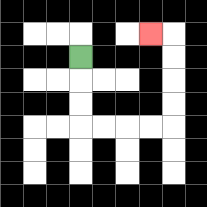{'start': '[3, 2]', 'end': '[6, 1]', 'path_directions': 'D,D,D,R,R,R,R,U,U,U,U,L', 'path_coordinates': '[[3, 2], [3, 3], [3, 4], [3, 5], [4, 5], [5, 5], [6, 5], [7, 5], [7, 4], [7, 3], [7, 2], [7, 1], [6, 1]]'}